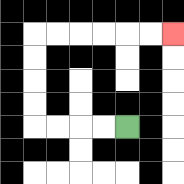{'start': '[5, 5]', 'end': '[7, 1]', 'path_directions': 'L,L,L,L,U,U,U,U,R,R,R,R,R,R', 'path_coordinates': '[[5, 5], [4, 5], [3, 5], [2, 5], [1, 5], [1, 4], [1, 3], [1, 2], [1, 1], [2, 1], [3, 1], [4, 1], [5, 1], [6, 1], [7, 1]]'}